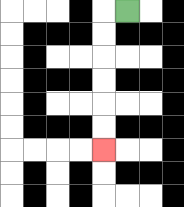{'start': '[5, 0]', 'end': '[4, 6]', 'path_directions': 'L,D,D,D,D,D,D', 'path_coordinates': '[[5, 0], [4, 0], [4, 1], [4, 2], [4, 3], [4, 4], [4, 5], [4, 6]]'}